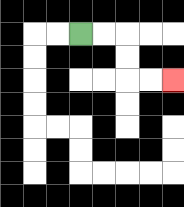{'start': '[3, 1]', 'end': '[7, 3]', 'path_directions': 'R,R,D,D,R,R', 'path_coordinates': '[[3, 1], [4, 1], [5, 1], [5, 2], [5, 3], [6, 3], [7, 3]]'}